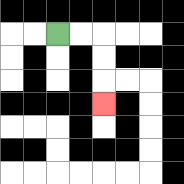{'start': '[2, 1]', 'end': '[4, 4]', 'path_directions': 'R,R,D,D,D', 'path_coordinates': '[[2, 1], [3, 1], [4, 1], [4, 2], [4, 3], [4, 4]]'}